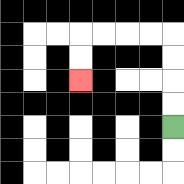{'start': '[7, 5]', 'end': '[3, 3]', 'path_directions': 'U,U,U,U,L,L,L,L,D,D', 'path_coordinates': '[[7, 5], [7, 4], [7, 3], [7, 2], [7, 1], [6, 1], [5, 1], [4, 1], [3, 1], [3, 2], [3, 3]]'}